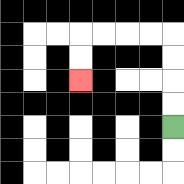{'start': '[7, 5]', 'end': '[3, 3]', 'path_directions': 'U,U,U,U,L,L,L,L,D,D', 'path_coordinates': '[[7, 5], [7, 4], [7, 3], [7, 2], [7, 1], [6, 1], [5, 1], [4, 1], [3, 1], [3, 2], [3, 3]]'}